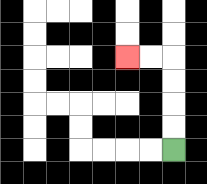{'start': '[7, 6]', 'end': '[5, 2]', 'path_directions': 'U,U,U,U,L,L', 'path_coordinates': '[[7, 6], [7, 5], [7, 4], [7, 3], [7, 2], [6, 2], [5, 2]]'}